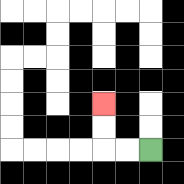{'start': '[6, 6]', 'end': '[4, 4]', 'path_directions': 'L,L,U,U', 'path_coordinates': '[[6, 6], [5, 6], [4, 6], [4, 5], [4, 4]]'}